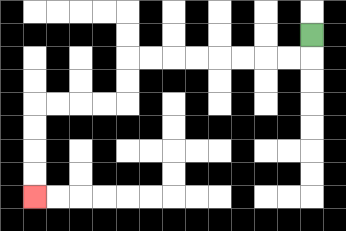{'start': '[13, 1]', 'end': '[1, 8]', 'path_directions': 'D,L,L,L,L,L,L,L,L,D,D,L,L,L,L,D,D,D,D', 'path_coordinates': '[[13, 1], [13, 2], [12, 2], [11, 2], [10, 2], [9, 2], [8, 2], [7, 2], [6, 2], [5, 2], [5, 3], [5, 4], [4, 4], [3, 4], [2, 4], [1, 4], [1, 5], [1, 6], [1, 7], [1, 8]]'}